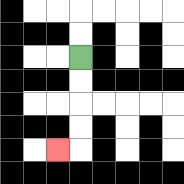{'start': '[3, 2]', 'end': '[2, 6]', 'path_directions': 'D,D,D,D,L', 'path_coordinates': '[[3, 2], [3, 3], [3, 4], [3, 5], [3, 6], [2, 6]]'}